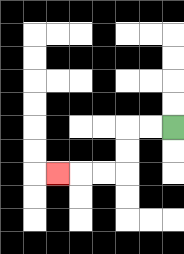{'start': '[7, 5]', 'end': '[2, 7]', 'path_directions': 'L,L,D,D,L,L,L', 'path_coordinates': '[[7, 5], [6, 5], [5, 5], [5, 6], [5, 7], [4, 7], [3, 7], [2, 7]]'}